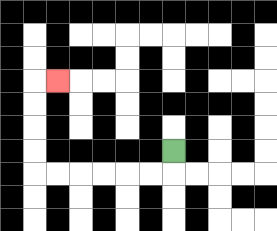{'start': '[7, 6]', 'end': '[2, 3]', 'path_directions': 'D,L,L,L,L,L,L,U,U,U,U,R', 'path_coordinates': '[[7, 6], [7, 7], [6, 7], [5, 7], [4, 7], [3, 7], [2, 7], [1, 7], [1, 6], [1, 5], [1, 4], [1, 3], [2, 3]]'}